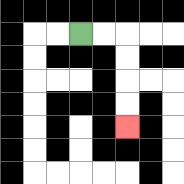{'start': '[3, 1]', 'end': '[5, 5]', 'path_directions': 'R,R,D,D,D,D', 'path_coordinates': '[[3, 1], [4, 1], [5, 1], [5, 2], [5, 3], [5, 4], [5, 5]]'}